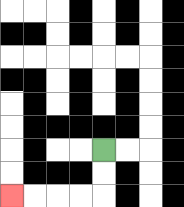{'start': '[4, 6]', 'end': '[0, 8]', 'path_directions': 'D,D,L,L,L,L', 'path_coordinates': '[[4, 6], [4, 7], [4, 8], [3, 8], [2, 8], [1, 8], [0, 8]]'}